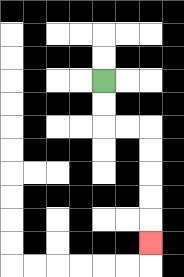{'start': '[4, 3]', 'end': '[6, 10]', 'path_directions': 'D,D,R,R,D,D,D,D,D', 'path_coordinates': '[[4, 3], [4, 4], [4, 5], [5, 5], [6, 5], [6, 6], [6, 7], [6, 8], [6, 9], [6, 10]]'}